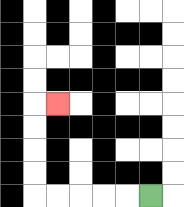{'start': '[6, 8]', 'end': '[2, 4]', 'path_directions': 'L,L,L,L,L,U,U,U,U,R', 'path_coordinates': '[[6, 8], [5, 8], [4, 8], [3, 8], [2, 8], [1, 8], [1, 7], [1, 6], [1, 5], [1, 4], [2, 4]]'}